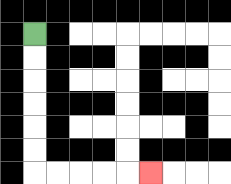{'start': '[1, 1]', 'end': '[6, 7]', 'path_directions': 'D,D,D,D,D,D,R,R,R,R,R', 'path_coordinates': '[[1, 1], [1, 2], [1, 3], [1, 4], [1, 5], [1, 6], [1, 7], [2, 7], [3, 7], [4, 7], [5, 7], [6, 7]]'}